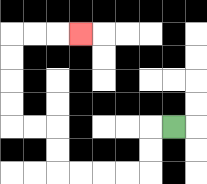{'start': '[7, 5]', 'end': '[3, 1]', 'path_directions': 'L,D,D,L,L,L,L,U,U,L,L,U,U,U,U,R,R,R', 'path_coordinates': '[[7, 5], [6, 5], [6, 6], [6, 7], [5, 7], [4, 7], [3, 7], [2, 7], [2, 6], [2, 5], [1, 5], [0, 5], [0, 4], [0, 3], [0, 2], [0, 1], [1, 1], [2, 1], [3, 1]]'}